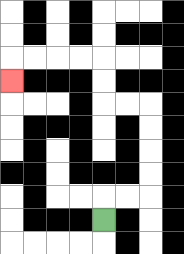{'start': '[4, 9]', 'end': '[0, 3]', 'path_directions': 'U,R,R,U,U,U,U,L,L,U,U,L,L,L,L,D', 'path_coordinates': '[[4, 9], [4, 8], [5, 8], [6, 8], [6, 7], [6, 6], [6, 5], [6, 4], [5, 4], [4, 4], [4, 3], [4, 2], [3, 2], [2, 2], [1, 2], [0, 2], [0, 3]]'}